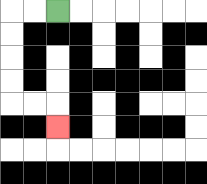{'start': '[2, 0]', 'end': '[2, 5]', 'path_directions': 'L,L,D,D,D,D,R,R,D', 'path_coordinates': '[[2, 0], [1, 0], [0, 0], [0, 1], [0, 2], [0, 3], [0, 4], [1, 4], [2, 4], [2, 5]]'}